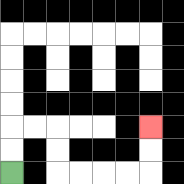{'start': '[0, 7]', 'end': '[6, 5]', 'path_directions': 'U,U,R,R,D,D,R,R,R,R,U,U', 'path_coordinates': '[[0, 7], [0, 6], [0, 5], [1, 5], [2, 5], [2, 6], [2, 7], [3, 7], [4, 7], [5, 7], [6, 7], [6, 6], [6, 5]]'}